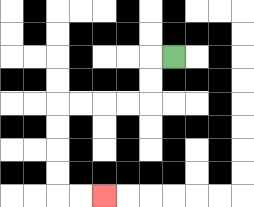{'start': '[7, 2]', 'end': '[4, 8]', 'path_directions': 'L,D,D,L,L,L,L,D,D,D,D,R,R', 'path_coordinates': '[[7, 2], [6, 2], [6, 3], [6, 4], [5, 4], [4, 4], [3, 4], [2, 4], [2, 5], [2, 6], [2, 7], [2, 8], [3, 8], [4, 8]]'}